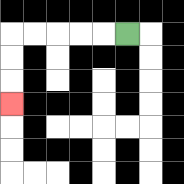{'start': '[5, 1]', 'end': '[0, 4]', 'path_directions': 'L,L,L,L,L,D,D,D', 'path_coordinates': '[[5, 1], [4, 1], [3, 1], [2, 1], [1, 1], [0, 1], [0, 2], [0, 3], [0, 4]]'}